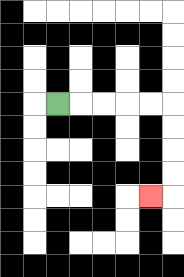{'start': '[2, 4]', 'end': '[6, 8]', 'path_directions': 'R,R,R,R,R,D,D,D,D,L', 'path_coordinates': '[[2, 4], [3, 4], [4, 4], [5, 4], [6, 4], [7, 4], [7, 5], [7, 6], [7, 7], [7, 8], [6, 8]]'}